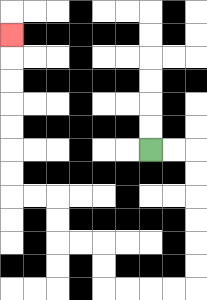{'start': '[6, 6]', 'end': '[0, 1]', 'path_directions': 'R,R,D,D,D,D,D,D,L,L,L,L,U,U,L,L,U,U,L,L,U,U,U,U,U,U,U', 'path_coordinates': '[[6, 6], [7, 6], [8, 6], [8, 7], [8, 8], [8, 9], [8, 10], [8, 11], [8, 12], [7, 12], [6, 12], [5, 12], [4, 12], [4, 11], [4, 10], [3, 10], [2, 10], [2, 9], [2, 8], [1, 8], [0, 8], [0, 7], [0, 6], [0, 5], [0, 4], [0, 3], [0, 2], [0, 1]]'}